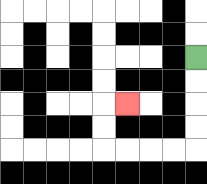{'start': '[8, 2]', 'end': '[5, 4]', 'path_directions': 'D,D,D,D,L,L,L,L,U,U,R', 'path_coordinates': '[[8, 2], [8, 3], [8, 4], [8, 5], [8, 6], [7, 6], [6, 6], [5, 6], [4, 6], [4, 5], [4, 4], [5, 4]]'}